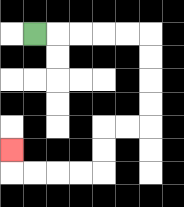{'start': '[1, 1]', 'end': '[0, 6]', 'path_directions': 'R,R,R,R,R,D,D,D,D,L,L,D,D,L,L,L,L,U', 'path_coordinates': '[[1, 1], [2, 1], [3, 1], [4, 1], [5, 1], [6, 1], [6, 2], [6, 3], [6, 4], [6, 5], [5, 5], [4, 5], [4, 6], [4, 7], [3, 7], [2, 7], [1, 7], [0, 7], [0, 6]]'}